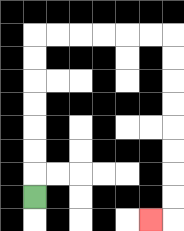{'start': '[1, 8]', 'end': '[6, 9]', 'path_directions': 'U,U,U,U,U,U,U,R,R,R,R,R,R,D,D,D,D,D,D,D,D,L', 'path_coordinates': '[[1, 8], [1, 7], [1, 6], [1, 5], [1, 4], [1, 3], [1, 2], [1, 1], [2, 1], [3, 1], [4, 1], [5, 1], [6, 1], [7, 1], [7, 2], [7, 3], [7, 4], [7, 5], [7, 6], [7, 7], [7, 8], [7, 9], [6, 9]]'}